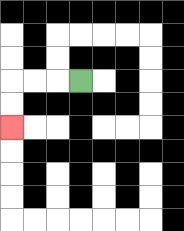{'start': '[3, 3]', 'end': '[0, 5]', 'path_directions': 'L,L,L,D,D', 'path_coordinates': '[[3, 3], [2, 3], [1, 3], [0, 3], [0, 4], [0, 5]]'}